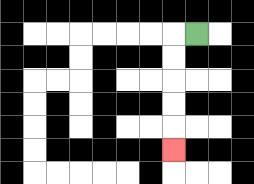{'start': '[8, 1]', 'end': '[7, 6]', 'path_directions': 'L,D,D,D,D,D', 'path_coordinates': '[[8, 1], [7, 1], [7, 2], [7, 3], [7, 4], [7, 5], [7, 6]]'}